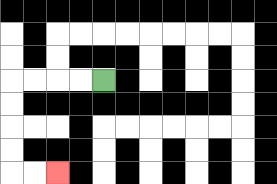{'start': '[4, 3]', 'end': '[2, 7]', 'path_directions': 'L,L,L,L,D,D,D,D,R,R', 'path_coordinates': '[[4, 3], [3, 3], [2, 3], [1, 3], [0, 3], [0, 4], [0, 5], [0, 6], [0, 7], [1, 7], [2, 7]]'}